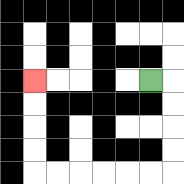{'start': '[6, 3]', 'end': '[1, 3]', 'path_directions': 'R,D,D,D,D,L,L,L,L,L,L,U,U,U,U', 'path_coordinates': '[[6, 3], [7, 3], [7, 4], [7, 5], [7, 6], [7, 7], [6, 7], [5, 7], [4, 7], [3, 7], [2, 7], [1, 7], [1, 6], [1, 5], [1, 4], [1, 3]]'}